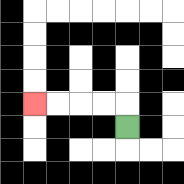{'start': '[5, 5]', 'end': '[1, 4]', 'path_directions': 'U,L,L,L,L', 'path_coordinates': '[[5, 5], [5, 4], [4, 4], [3, 4], [2, 4], [1, 4]]'}